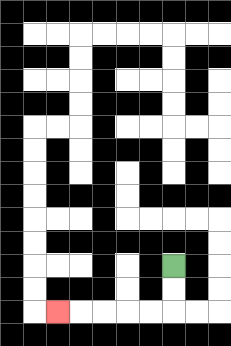{'start': '[7, 11]', 'end': '[2, 13]', 'path_directions': 'D,D,L,L,L,L,L', 'path_coordinates': '[[7, 11], [7, 12], [7, 13], [6, 13], [5, 13], [4, 13], [3, 13], [2, 13]]'}